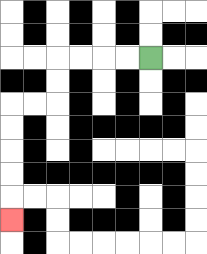{'start': '[6, 2]', 'end': '[0, 9]', 'path_directions': 'L,L,L,L,D,D,L,L,D,D,D,D,D', 'path_coordinates': '[[6, 2], [5, 2], [4, 2], [3, 2], [2, 2], [2, 3], [2, 4], [1, 4], [0, 4], [0, 5], [0, 6], [0, 7], [0, 8], [0, 9]]'}